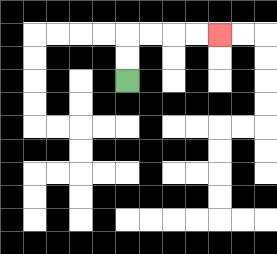{'start': '[5, 3]', 'end': '[9, 1]', 'path_directions': 'U,U,R,R,R,R', 'path_coordinates': '[[5, 3], [5, 2], [5, 1], [6, 1], [7, 1], [8, 1], [9, 1]]'}